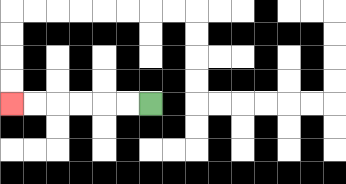{'start': '[6, 4]', 'end': '[0, 4]', 'path_directions': 'L,L,L,L,L,L', 'path_coordinates': '[[6, 4], [5, 4], [4, 4], [3, 4], [2, 4], [1, 4], [0, 4]]'}